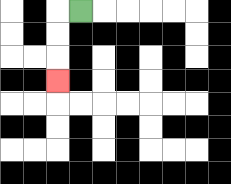{'start': '[3, 0]', 'end': '[2, 3]', 'path_directions': 'L,D,D,D', 'path_coordinates': '[[3, 0], [2, 0], [2, 1], [2, 2], [2, 3]]'}